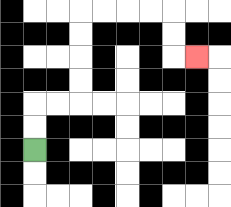{'start': '[1, 6]', 'end': '[8, 2]', 'path_directions': 'U,U,R,R,U,U,U,U,R,R,R,R,D,D,R', 'path_coordinates': '[[1, 6], [1, 5], [1, 4], [2, 4], [3, 4], [3, 3], [3, 2], [3, 1], [3, 0], [4, 0], [5, 0], [6, 0], [7, 0], [7, 1], [7, 2], [8, 2]]'}